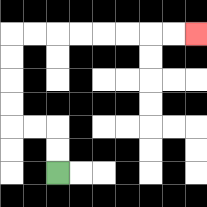{'start': '[2, 7]', 'end': '[8, 1]', 'path_directions': 'U,U,L,L,U,U,U,U,R,R,R,R,R,R,R,R', 'path_coordinates': '[[2, 7], [2, 6], [2, 5], [1, 5], [0, 5], [0, 4], [0, 3], [0, 2], [0, 1], [1, 1], [2, 1], [3, 1], [4, 1], [5, 1], [6, 1], [7, 1], [8, 1]]'}